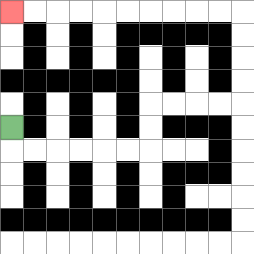{'start': '[0, 5]', 'end': '[0, 0]', 'path_directions': 'D,R,R,R,R,R,R,U,U,R,R,R,R,U,U,U,U,L,L,L,L,L,L,L,L,L,L', 'path_coordinates': '[[0, 5], [0, 6], [1, 6], [2, 6], [3, 6], [4, 6], [5, 6], [6, 6], [6, 5], [6, 4], [7, 4], [8, 4], [9, 4], [10, 4], [10, 3], [10, 2], [10, 1], [10, 0], [9, 0], [8, 0], [7, 0], [6, 0], [5, 0], [4, 0], [3, 0], [2, 0], [1, 0], [0, 0]]'}